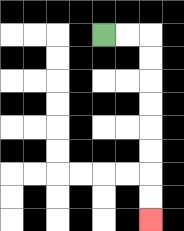{'start': '[4, 1]', 'end': '[6, 9]', 'path_directions': 'R,R,D,D,D,D,D,D,D,D', 'path_coordinates': '[[4, 1], [5, 1], [6, 1], [6, 2], [6, 3], [6, 4], [6, 5], [6, 6], [6, 7], [6, 8], [6, 9]]'}